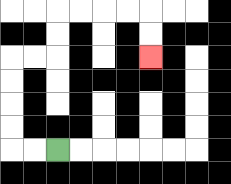{'start': '[2, 6]', 'end': '[6, 2]', 'path_directions': 'L,L,U,U,U,U,R,R,U,U,R,R,R,R,D,D', 'path_coordinates': '[[2, 6], [1, 6], [0, 6], [0, 5], [0, 4], [0, 3], [0, 2], [1, 2], [2, 2], [2, 1], [2, 0], [3, 0], [4, 0], [5, 0], [6, 0], [6, 1], [6, 2]]'}